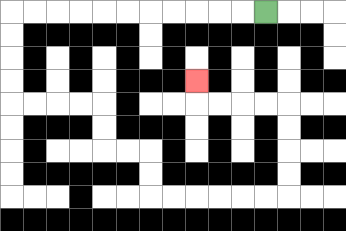{'start': '[11, 0]', 'end': '[8, 3]', 'path_directions': 'L,L,L,L,L,L,L,L,L,L,L,D,D,D,D,R,R,R,R,D,D,R,R,D,D,R,R,R,R,R,R,U,U,U,U,L,L,L,L,U', 'path_coordinates': '[[11, 0], [10, 0], [9, 0], [8, 0], [7, 0], [6, 0], [5, 0], [4, 0], [3, 0], [2, 0], [1, 0], [0, 0], [0, 1], [0, 2], [0, 3], [0, 4], [1, 4], [2, 4], [3, 4], [4, 4], [4, 5], [4, 6], [5, 6], [6, 6], [6, 7], [6, 8], [7, 8], [8, 8], [9, 8], [10, 8], [11, 8], [12, 8], [12, 7], [12, 6], [12, 5], [12, 4], [11, 4], [10, 4], [9, 4], [8, 4], [8, 3]]'}